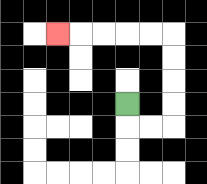{'start': '[5, 4]', 'end': '[2, 1]', 'path_directions': 'D,R,R,U,U,U,U,L,L,L,L,L', 'path_coordinates': '[[5, 4], [5, 5], [6, 5], [7, 5], [7, 4], [7, 3], [7, 2], [7, 1], [6, 1], [5, 1], [4, 1], [3, 1], [2, 1]]'}